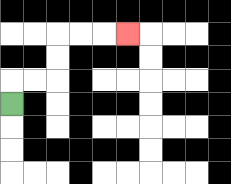{'start': '[0, 4]', 'end': '[5, 1]', 'path_directions': 'U,R,R,U,U,R,R,R', 'path_coordinates': '[[0, 4], [0, 3], [1, 3], [2, 3], [2, 2], [2, 1], [3, 1], [4, 1], [5, 1]]'}